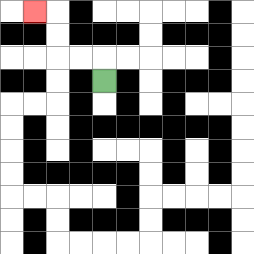{'start': '[4, 3]', 'end': '[1, 0]', 'path_directions': 'U,L,L,U,U,L', 'path_coordinates': '[[4, 3], [4, 2], [3, 2], [2, 2], [2, 1], [2, 0], [1, 0]]'}